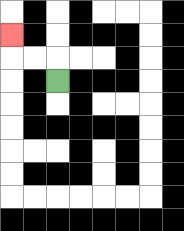{'start': '[2, 3]', 'end': '[0, 1]', 'path_directions': 'U,L,L,U', 'path_coordinates': '[[2, 3], [2, 2], [1, 2], [0, 2], [0, 1]]'}